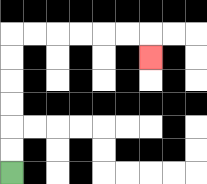{'start': '[0, 7]', 'end': '[6, 2]', 'path_directions': 'U,U,U,U,U,U,R,R,R,R,R,R,D', 'path_coordinates': '[[0, 7], [0, 6], [0, 5], [0, 4], [0, 3], [0, 2], [0, 1], [1, 1], [2, 1], [3, 1], [4, 1], [5, 1], [6, 1], [6, 2]]'}